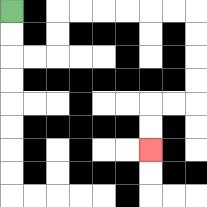{'start': '[0, 0]', 'end': '[6, 6]', 'path_directions': 'D,D,R,R,U,U,R,R,R,R,R,R,D,D,D,D,L,L,D,D', 'path_coordinates': '[[0, 0], [0, 1], [0, 2], [1, 2], [2, 2], [2, 1], [2, 0], [3, 0], [4, 0], [5, 0], [6, 0], [7, 0], [8, 0], [8, 1], [8, 2], [8, 3], [8, 4], [7, 4], [6, 4], [6, 5], [6, 6]]'}